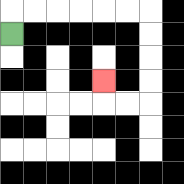{'start': '[0, 1]', 'end': '[4, 3]', 'path_directions': 'U,R,R,R,R,R,R,D,D,D,D,L,L,U', 'path_coordinates': '[[0, 1], [0, 0], [1, 0], [2, 0], [3, 0], [4, 0], [5, 0], [6, 0], [6, 1], [6, 2], [6, 3], [6, 4], [5, 4], [4, 4], [4, 3]]'}